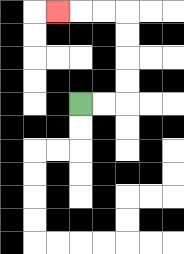{'start': '[3, 4]', 'end': '[2, 0]', 'path_directions': 'R,R,U,U,U,U,L,L,L', 'path_coordinates': '[[3, 4], [4, 4], [5, 4], [5, 3], [5, 2], [5, 1], [5, 0], [4, 0], [3, 0], [2, 0]]'}